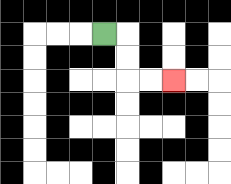{'start': '[4, 1]', 'end': '[7, 3]', 'path_directions': 'R,D,D,R,R', 'path_coordinates': '[[4, 1], [5, 1], [5, 2], [5, 3], [6, 3], [7, 3]]'}